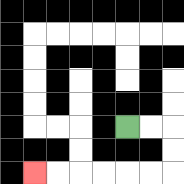{'start': '[5, 5]', 'end': '[1, 7]', 'path_directions': 'R,R,D,D,L,L,L,L,L,L', 'path_coordinates': '[[5, 5], [6, 5], [7, 5], [7, 6], [7, 7], [6, 7], [5, 7], [4, 7], [3, 7], [2, 7], [1, 7]]'}